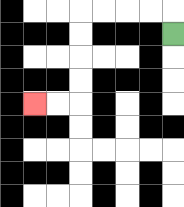{'start': '[7, 1]', 'end': '[1, 4]', 'path_directions': 'U,L,L,L,L,D,D,D,D,L,L', 'path_coordinates': '[[7, 1], [7, 0], [6, 0], [5, 0], [4, 0], [3, 0], [3, 1], [3, 2], [3, 3], [3, 4], [2, 4], [1, 4]]'}